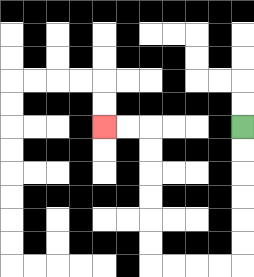{'start': '[10, 5]', 'end': '[4, 5]', 'path_directions': 'D,D,D,D,D,D,L,L,L,L,U,U,U,U,U,U,L,L', 'path_coordinates': '[[10, 5], [10, 6], [10, 7], [10, 8], [10, 9], [10, 10], [10, 11], [9, 11], [8, 11], [7, 11], [6, 11], [6, 10], [6, 9], [6, 8], [6, 7], [6, 6], [6, 5], [5, 5], [4, 5]]'}